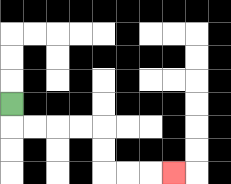{'start': '[0, 4]', 'end': '[7, 7]', 'path_directions': 'D,R,R,R,R,D,D,R,R,R', 'path_coordinates': '[[0, 4], [0, 5], [1, 5], [2, 5], [3, 5], [4, 5], [4, 6], [4, 7], [5, 7], [6, 7], [7, 7]]'}